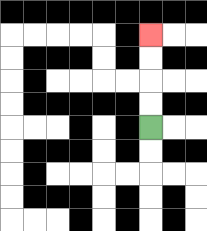{'start': '[6, 5]', 'end': '[6, 1]', 'path_directions': 'U,U,U,U', 'path_coordinates': '[[6, 5], [6, 4], [6, 3], [6, 2], [6, 1]]'}